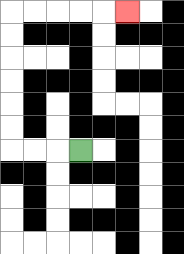{'start': '[3, 6]', 'end': '[5, 0]', 'path_directions': 'L,L,L,U,U,U,U,U,U,R,R,R,R,R', 'path_coordinates': '[[3, 6], [2, 6], [1, 6], [0, 6], [0, 5], [0, 4], [0, 3], [0, 2], [0, 1], [0, 0], [1, 0], [2, 0], [3, 0], [4, 0], [5, 0]]'}